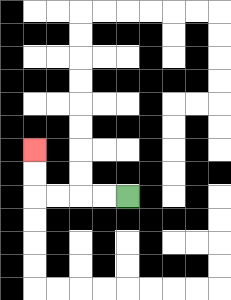{'start': '[5, 8]', 'end': '[1, 6]', 'path_directions': 'L,L,L,L,U,U', 'path_coordinates': '[[5, 8], [4, 8], [3, 8], [2, 8], [1, 8], [1, 7], [1, 6]]'}